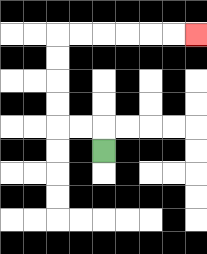{'start': '[4, 6]', 'end': '[8, 1]', 'path_directions': 'U,L,L,U,U,U,U,R,R,R,R,R,R', 'path_coordinates': '[[4, 6], [4, 5], [3, 5], [2, 5], [2, 4], [2, 3], [2, 2], [2, 1], [3, 1], [4, 1], [5, 1], [6, 1], [7, 1], [8, 1]]'}